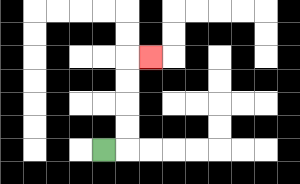{'start': '[4, 6]', 'end': '[6, 2]', 'path_directions': 'R,U,U,U,U,R', 'path_coordinates': '[[4, 6], [5, 6], [5, 5], [5, 4], [5, 3], [5, 2], [6, 2]]'}